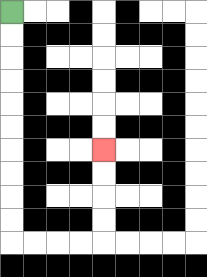{'start': '[0, 0]', 'end': '[4, 6]', 'path_directions': 'D,D,D,D,D,D,D,D,D,D,R,R,R,R,U,U,U,U', 'path_coordinates': '[[0, 0], [0, 1], [0, 2], [0, 3], [0, 4], [0, 5], [0, 6], [0, 7], [0, 8], [0, 9], [0, 10], [1, 10], [2, 10], [3, 10], [4, 10], [4, 9], [4, 8], [4, 7], [4, 6]]'}